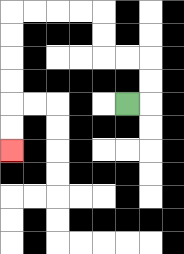{'start': '[5, 4]', 'end': '[0, 6]', 'path_directions': 'R,U,U,L,L,U,U,L,L,L,L,D,D,D,D,D,D', 'path_coordinates': '[[5, 4], [6, 4], [6, 3], [6, 2], [5, 2], [4, 2], [4, 1], [4, 0], [3, 0], [2, 0], [1, 0], [0, 0], [0, 1], [0, 2], [0, 3], [0, 4], [0, 5], [0, 6]]'}